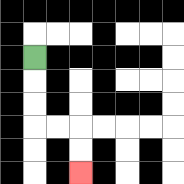{'start': '[1, 2]', 'end': '[3, 7]', 'path_directions': 'D,D,D,R,R,D,D', 'path_coordinates': '[[1, 2], [1, 3], [1, 4], [1, 5], [2, 5], [3, 5], [3, 6], [3, 7]]'}